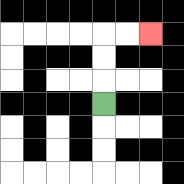{'start': '[4, 4]', 'end': '[6, 1]', 'path_directions': 'U,U,U,R,R', 'path_coordinates': '[[4, 4], [4, 3], [4, 2], [4, 1], [5, 1], [6, 1]]'}